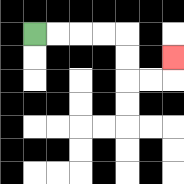{'start': '[1, 1]', 'end': '[7, 2]', 'path_directions': 'R,R,R,R,D,D,R,R,U', 'path_coordinates': '[[1, 1], [2, 1], [3, 1], [4, 1], [5, 1], [5, 2], [5, 3], [6, 3], [7, 3], [7, 2]]'}